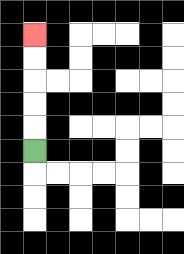{'start': '[1, 6]', 'end': '[1, 1]', 'path_directions': 'U,U,U,U,U', 'path_coordinates': '[[1, 6], [1, 5], [1, 4], [1, 3], [1, 2], [1, 1]]'}